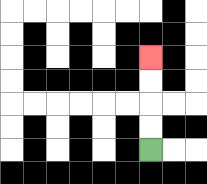{'start': '[6, 6]', 'end': '[6, 2]', 'path_directions': 'U,U,U,U', 'path_coordinates': '[[6, 6], [6, 5], [6, 4], [6, 3], [6, 2]]'}